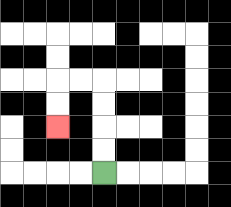{'start': '[4, 7]', 'end': '[2, 5]', 'path_directions': 'U,U,U,U,L,L,D,D', 'path_coordinates': '[[4, 7], [4, 6], [4, 5], [4, 4], [4, 3], [3, 3], [2, 3], [2, 4], [2, 5]]'}